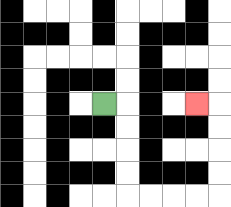{'start': '[4, 4]', 'end': '[8, 4]', 'path_directions': 'R,D,D,D,D,R,R,R,R,U,U,U,U,L', 'path_coordinates': '[[4, 4], [5, 4], [5, 5], [5, 6], [5, 7], [5, 8], [6, 8], [7, 8], [8, 8], [9, 8], [9, 7], [9, 6], [9, 5], [9, 4], [8, 4]]'}